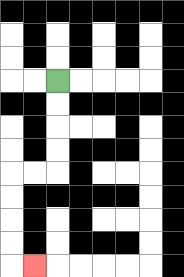{'start': '[2, 3]', 'end': '[1, 11]', 'path_directions': 'D,D,D,D,L,L,D,D,D,D,R', 'path_coordinates': '[[2, 3], [2, 4], [2, 5], [2, 6], [2, 7], [1, 7], [0, 7], [0, 8], [0, 9], [0, 10], [0, 11], [1, 11]]'}